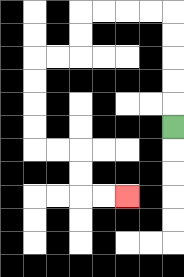{'start': '[7, 5]', 'end': '[5, 8]', 'path_directions': 'U,U,U,U,U,L,L,L,L,D,D,L,L,D,D,D,D,R,R,D,D,R,R', 'path_coordinates': '[[7, 5], [7, 4], [7, 3], [7, 2], [7, 1], [7, 0], [6, 0], [5, 0], [4, 0], [3, 0], [3, 1], [3, 2], [2, 2], [1, 2], [1, 3], [1, 4], [1, 5], [1, 6], [2, 6], [3, 6], [3, 7], [3, 8], [4, 8], [5, 8]]'}